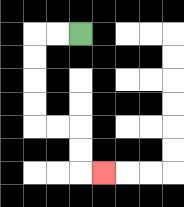{'start': '[3, 1]', 'end': '[4, 7]', 'path_directions': 'L,L,D,D,D,D,R,R,D,D,R', 'path_coordinates': '[[3, 1], [2, 1], [1, 1], [1, 2], [1, 3], [1, 4], [1, 5], [2, 5], [3, 5], [3, 6], [3, 7], [4, 7]]'}